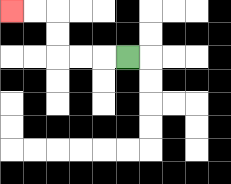{'start': '[5, 2]', 'end': '[0, 0]', 'path_directions': 'L,L,L,U,U,L,L', 'path_coordinates': '[[5, 2], [4, 2], [3, 2], [2, 2], [2, 1], [2, 0], [1, 0], [0, 0]]'}